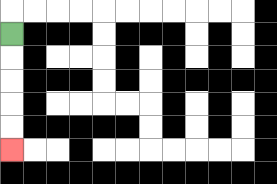{'start': '[0, 1]', 'end': '[0, 6]', 'path_directions': 'D,D,D,D,D', 'path_coordinates': '[[0, 1], [0, 2], [0, 3], [0, 4], [0, 5], [0, 6]]'}